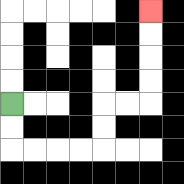{'start': '[0, 4]', 'end': '[6, 0]', 'path_directions': 'D,D,R,R,R,R,U,U,R,R,U,U,U,U', 'path_coordinates': '[[0, 4], [0, 5], [0, 6], [1, 6], [2, 6], [3, 6], [4, 6], [4, 5], [4, 4], [5, 4], [6, 4], [6, 3], [6, 2], [6, 1], [6, 0]]'}